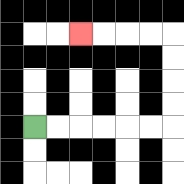{'start': '[1, 5]', 'end': '[3, 1]', 'path_directions': 'R,R,R,R,R,R,U,U,U,U,L,L,L,L', 'path_coordinates': '[[1, 5], [2, 5], [3, 5], [4, 5], [5, 5], [6, 5], [7, 5], [7, 4], [7, 3], [7, 2], [7, 1], [6, 1], [5, 1], [4, 1], [3, 1]]'}